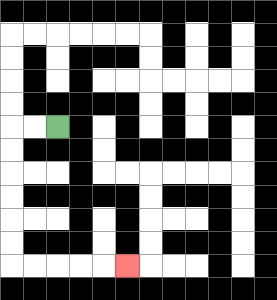{'start': '[2, 5]', 'end': '[5, 11]', 'path_directions': 'L,L,D,D,D,D,D,D,R,R,R,R,R', 'path_coordinates': '[[2, 5], [1, 5], [0, 5], [0, 6], [0, 7], [0, 8], [0, 9], [0, 10], [0, 11], [1, 11], [2, 11], [3, 11], [4, 11], [5, 11]]'}